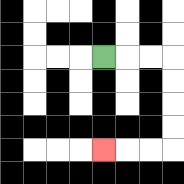{'start': '[4, 2]', 'end': '[4, 6]', 'path_directions': 'R,R,R,D,D,D,D,L,L,L', 'path_coordinates': '[[4, 2], [5, 2], [6, 2], [7, 2], [7, 3], [7, 4], [7, 5], [7, 6], [6, 6], [5, 6], [4, 6]]'}